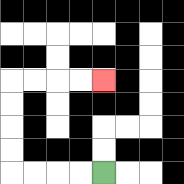{'start': '[4, 7]', 'end': '[4, 3]', 'path_directions': 'L,L,L,L,U,U,U,U,R,R,R,R', 'path_coordinates': '[[4, 7], [3, 7], [2, 7], [1, 7], [0, 7], [0, 6], [0, 5], [0, 4], [0, 3], [1, 3], [2, 3], [3, 3], [4, 3]]'}